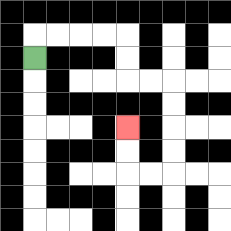{'start': '[1, 2]', 'end': '[5, 5]', 'path_directions': 'U,R,R,R,R,D,D,R,R,D,D,D,D,L,L,U,U', 'path_coordinates': '[[1, 2], [1, 1], [2, 1], [3, 1], [4, 1], [5, 1], [5, 2], [5, 3], [6, 3], [7, 3], [7, 4], [7, 5], [7, 6], [7, 7], [6, 7], [5, 7], [5, 6], [5, 5]]'}